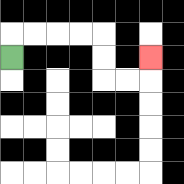{'start': '[0, 2]', 'end': '[6, 2]', 'path_directions': 'U,R,R,R,R,D,D,R,R,U', 'path_coordinates': '[[0, 2], [0, 1], [1, 1], [2, 1], [3, 1], [4, 1], [4, 2], [4, 3], [5, 3], [6, 3], [6, 2]]'}